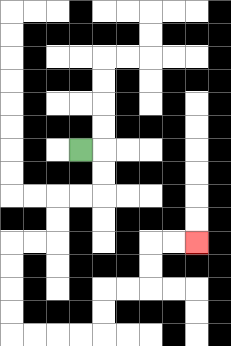{'start': '[3, 6]', 'end': '[8, 10]', 'path_directions': 'R,D,D,L,L,D,D,L,L,D,D,D,D,R,R,R,R,U,U,R,R,U,U,R,R', 'path_coordinates': '[[3, 6], [4, 6], [4, 7], [4, 8], [3, 8], [2, 8], [2, 9], [2, 10], [1, 10], [0, 10], [0, 11], [0, 12], [0, 13], [0, 14], [1, 14], [2, 14], [3, 14], [4, 14], [4, 13], [4, 12], [5, 12], [6, 12], [6, 11], [6, 10], [7, 10], [8, 10]]'}